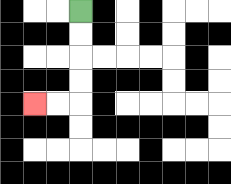{'start': '[3, 0]', 'end': '[1, 4]', 'path_directions': 'D,D,D,D,L,L', 'path_coordinates': '[[3, 0], [3, 1], [3, 2], [3, 3], [3, 4], [2, 4], [1, 4]]'}